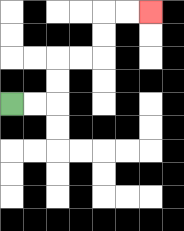{'start': '[0, 4]', 'end': '[6, 0]', 'path_directions': 'R,R,U,U,R,R,U,U,R,R', 'path_coordinates': '[[0, 4], [1, 4], [2, 4], [2, 3], [2, 2], [3, 2], [4, 2], [4, 1], [4, 0], [5, 0], [6, 0]]'}